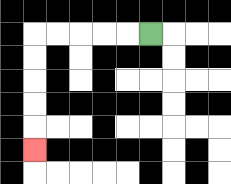{'start': '[6, 1]', 'end': '[1, 6]', 'path_directions': 'L,L,L,L,L,D,D,D,D,D', 'path_coordinates': '[[6, 1], [5, 1], [4, 1], [3, 1], [2, 1], [1, 1], [1, 2], [1, 3], [1, 4], [1, 5], [1, 6]]'}